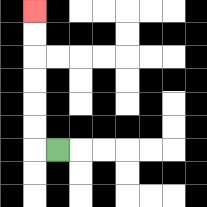{'start': '[2, 6]', 'end': '[1, 0]', 'path_directions': 'L,U,U,U,U,U,U', 'path_coordinates': '[[2, 6], [1, 6], [1, 5], [1, 4], [1, 3], [1, 2], [1, 1], [1, 0]]'}